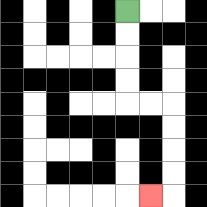{'start': '[5, 0]', 'end': '[6, 8]', 'path_directions': 'D,D,D,D,R,R,D,D,D,D,L', 'path_coordinates': '[[5, 0], [5, 1], [5, 2], [5, 3], [5, 4], [6, 4], [7, 4], [7, 5], [7, 6], [7, 7], [7, 8], [6, 8]]'}